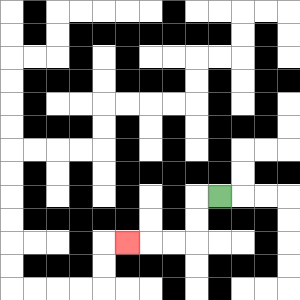{'start': '[9, 8]', 'end': '[5, 10]', 'path_directions': 'L,D,D,L,L,L', 'path_coordinates': '[[9, 8], [8, 8], [8, 9], [8, 10], [7, 10], [6, 10], [5, 10]]'}